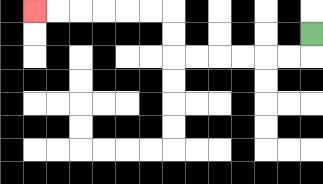{'start': '[13, 1]', 'end': '[1, 0]', 'path_directions': 'D,L,L,L,L,L,L,U,U,L,L,L,L,L,L', 'path_coordinates': '[[13, 1], [13, 2], [12, 2], [11, 2], [10, 2], [9, 2], [8, 2], [7, 2], [7, 1], [7, 0], [6, 0], [5, 0], [4, 0], [3, 0], [2, 0], [1, 0]]'}